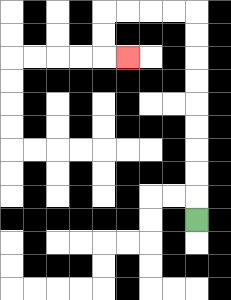{'start': '[8, 9]', 'end': '[5, 2]', 'path_directions': 'U,U,U,U,U,U,U,U,U,L,L,L,L,D,D,R', 'path_coordinates': '[[8, 9], [8, 8], [8, 7], [8, 6], [8, 5], [8, 4], [8, 3], [8, 2], [8, 1], [8, 0], [7, 0], [6, 0], [5, 0], [4, 0], [4, 1], [4, 2], [5, 2]]'}